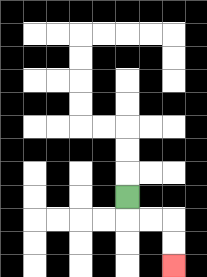{'start': '[5, 8]', 'end': '[7, 11]', 'path_directions': 'D,R,R,D,D', 'path_coordinates': '[[5, 8], [5, 9], [6, 9], [7, 9], [7, 10], [7, 11]]'}